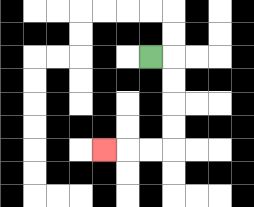{'start': '[6, 2]', 'end': '[4, 6]', 'path_directions': 'R,D,D,D,D,L,L,L', 'path_coordinates': '[[6, 2], [7, 2], [7, 3], [7, 4], [7, 5], [7, 6], [6, 6], [5, 6], [4, 6]]'}